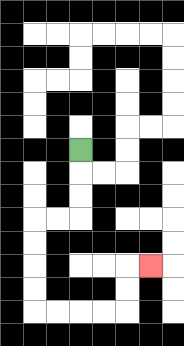{'start': '[3, 6]', 'end': '[6, 11]', 'path_directions': 'D,D,D,L,L,D,D,D,D,R,R,R,R,U,U,R', 'path_coordinates': '[[3, 6], [3, 7], [3, 8], [3, 9], [2, 9], [1, 9], [1, 10], [1, 11], [1, 12], [1, 13], [2, 13], [3, 13], [4, 13], [5, 13], [5, 12], [5, 11], [6, 11]]'}